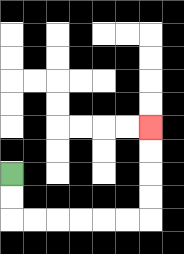{'start': '[0, 7]', 'end': '[6, 5]', 'path_directions': 'D,D,R,R,R,R,R,R,U,U,U,U', 'path_coordinates': '[[0, 7], [0, 8], [0, 9], [1, 9], [2, 9], [3, 9], [4, 9], [5, 9], [6, 9], [6, 8], [6, 7], [6, 6], [6, 5]]'}